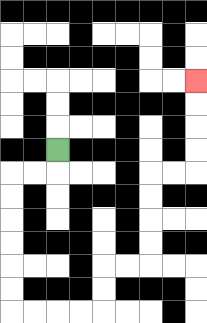{'start': '[2, 6]', 'end': '[8, 3]', 'path_directions': 'D,L,L,D,D,D,D,D,D,R,R,R,R,U,U,R,R,U,U,U,U,R,R,U,U,U,U', 'path_coordinates': '[[2, 6], [2, 7], [1, 7], [0, 7], [0, 8], [0, 9], [0, 10], [0, 11], [0, 12], [0, 13], [1, 13], [2, 13], [3, 13], [4, 13], [4, 12], [4, 11], [5, 11], [6, 11], [6, 10], [6, 9], [6, 8], [6, 7], [7, 7], [8, 7], [8, 6], [8, 5], [8, 4], [8, 3]]'}